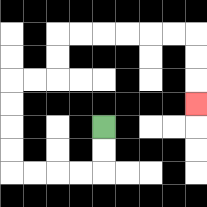{'start': '[4, 5]', 'end': '[8, 4]', 'path_directions': 'D,D,L,L,L,L,U,U,U,U,R,R,U,U,R,R,R,R,R,R,D,D,D', 'path_coordinates': '[[4, 5], [4, 6], [4, 7], [3, 7], [2, 7], [1, 7], [0, 7], [0, 6], [0, 5], [0, 4], [0, 3], [1, 3], [2, 3], [2, 2], [2, 1], [3, 1], [4, 1], [5, 1], [6, 1], [7, 1], [8, 1], [8, 2], [8, 3], [8, 4]]'}